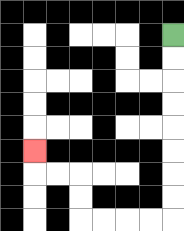{'start': '[7, 1]', 'end': '[1, 6]', 'path_directions': 'D,D,D,D,D,D,D,D,L,L,L,L,U,U,L,L,U', 'path_coordinates': '[[7, 1], [7, 2], [7, 3], [7, 4], [7, 5], [7, 6], [7, 7], [7, 8], [7, 9], [6, 9], [5, 9], [4, 9], [3, 9], [3, 8], [3, 7], [2, 7], [1, 7], [1, 6]]'}